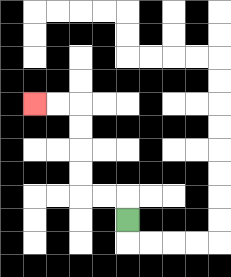{'start': '[5, 9]', 'end': '[1, 4]', 'path_directions': 'U,L,L,U,U,U,U,L,L', 'path_coordinates': '[[5, 9], [5, 8], [4, 8], [3, 8], [3, 7], [3, 6], [3, 5], [3, 4], [2, 4], [1, 4]]'}